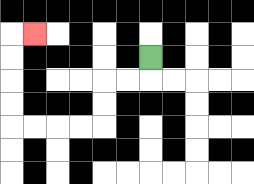{'start': '[6, 2]', 'end': '[1, 1]', 'path_directions': 'D,L,L,D,D,L,L,L,L,U,U,U,U,R', 'path_coordinates': '[[6, 2], [6, 3], [5, 3], [4, 3], [4, 4], [4, 5], [3, 5], [2, 5], [1, 5], [0, 5], [0, 4], [0, 3], [0, 2], [0, 1], [1, 1]]'}